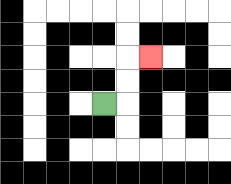{'start': '[4, 4]', 'end': '[6, 2]', 'path_directions': 'R,U,U,R', 'path_coordinates': '[[4, 4], [5, 4], [5, 3], [5, 2], [6, 2]]'}